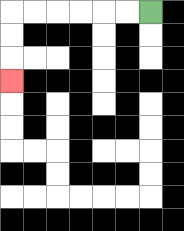{'start': '[6, 0]', 'end': '[0, 3]', 'path_directions': 'L,L,L,L,L,L,D,D,D', 'path_coordinates': '[[6, 0], [5, 0], [4, 0], [3, 0], [2, 0], [1, 0], [0, 0], [0, 1], [0, 2], [0, 3]]'}